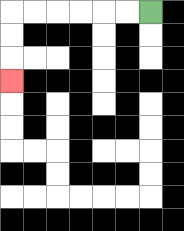{'start': '[6, 0]', 'end': '[0, 3]', 'path_directions': 'L,L,L,L,L,L,D,D,D', 'path_coordinates': '[[6, 0], [5, 0], [4, 0], [3, 0], [2, 0], [1, 0], [0, 0], [0, 1], [0, 2], [0, 3]]'}